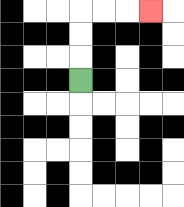{'start': '[3, 3]', 'end': '[6, 0]', 'path_directions': 'U,U,U,R,R,R', 'path_coordinates': '[[3, 3], [3, 2], [3, 1], [3, 0], [4, 0], [5, 0], [6, 0]]'}